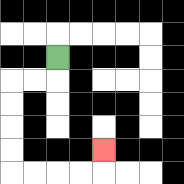{'start': '[2, 2]', 'end': '[4, 6]', 'path_directions': 'D,L,L,D,D,D,D,R,R,R,R,U', 'path_coordinates': '[[2, 2], [2, 3], [1, 3], [0, 3], [0, 4], [0, 5], [0, 6], [0, 7], [1, 7], [2, 7], [3, 7], [4, 7], [4, 6]]'}